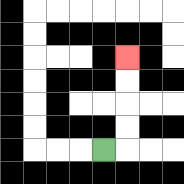{'start': '[4, 6]', 'end': '[5, 2]', 'path_directions': 'R,U,U,U,U', 'path_coordinates': '[[4, 6], [5, 6], [5, 5], [5, 4], [5, 3], [5, 2]]'}